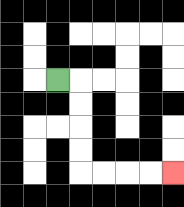{'start': '[2, 3]', 'end': '[7, 7]', 'path_directions': 'R,D,D,D,D,R,R,R,R', 'path_coordinates': '[[2, 3], [3, 3], [3, 4], [3, 5], [3, 6], [3, 7], [4, 7], [5, 7], [6, 7], [7, 7]]'}